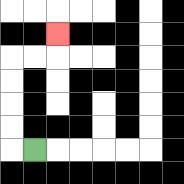{'start': '[1, 6]', 'end': '[2, 1]', 'path_directions': 'L,U,U,U,U,R,R,U', 'path_coordinates': '[[1, 6], [0, 6], [0, 5], [0, 4], [0, 3], [0, 2], [1, 2], [2, 2], [2, 1]]'}